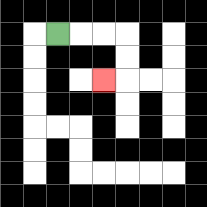{'start': '[2, 1]', 'end': '[4, 3]', 'path_directions': 'R,R,R,D,D,L', 'path_coordinates': '[[2, 1], [3, 1], [4, 1], [5, 1], [5, 2], [5, 3], [4, 3]]'}